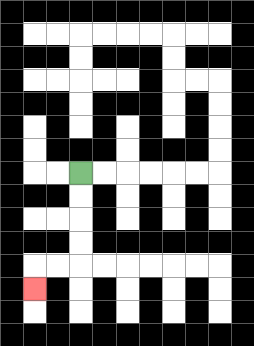{'start': '[3, 7]', 'end': '[1, 12]', 'path_directions': 'D,D,D,D,L,L,D', 'path_coordinates': '[[3, 7], [3, 8], [3, 9], [3, 10], [3, 11], [2, 11], [1, 11], [1, 12]]'}